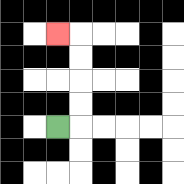{'start': '[2, 5]', 'end': '[2, 1]', 'path_directions': 'R,U,U,U,U,L', 'path_coordinates': '[[2, 5], [3, 5], [3, 4], [3, 3], [3, 2], [3, 1], [2, 1]]'}